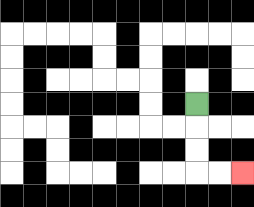{'start': '[8, 4]', 'end': '[10, 7]', 'path_directions': 'D,D,D,R,R', 'path_coordinates': '[[8, 4], [8, 5], [8, 6], [8, 7], [9, 7], [10, 7]]'}